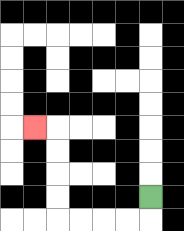{'start': '[6, 8]', 'end': '[1, 5]', 'path_directions': 'D,L,L,L,L,U,U,U,U,L', 'path_coordinates': '[[6, 8], [6, 9], [5, 9], [4, 9], [3, 9], [2, 9], [2, 8], [2, 7], [2, 6], [2, 5], [1, 5]]'}